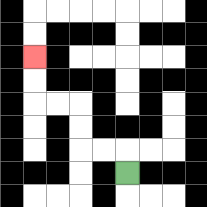{'start': '[5, 7]', 'end': '[1, 2]', 'path_directions': 'U,L,L,U,U,L,L,U,U', 'path_coordinates': '[[5, 7], [5, 6], [4, 6], [3, 6], [3, 5], [3, 4], [2, 4], [1, 4], [1, 3], [1, 2]]'}